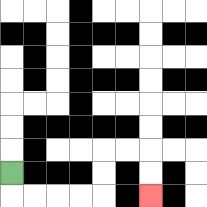{'start': '[0, 7]', 'end': '[6, 8]', 'path_directions': 'D,R,R,R,R,U,U,R,R,D,D', 'path_coordinates': '[[0, 7], [0, 8], [1, 8], [2, 8], [3, 8], [4, 8], [4, 7], [4, 6], [5, 6], [6, 6], [6, 7], [6, 8]]'}